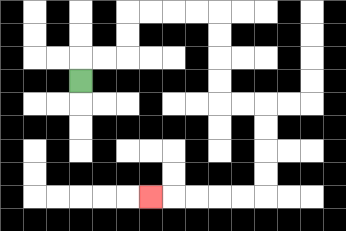{'start': '[3, 3]', 'end': '[6, 8]', 'path_directions': 'U,R,R,U,U,R,R,R,R,D,D,D,D,R,R,D,D,D,D,L,L,L,L,L', 'path_coordinates': '[[3, 3], [3, 2], [4, 2], [5, 2], [5, 1], [5, 0], [6, 0], [7, 0], [8, 0], [9, 0], [9, 1], [9, 2], [9, 3], [9, 4], [10, 4], [11, 4], [11, 5], [11, 6], [11, 7], [11, 8], [10, 8], [9, 8], [8, 8], [7, 8], [6, 8]]'}